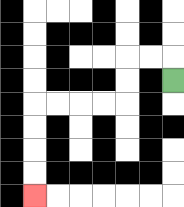{'start': '[7, 3]', 'end': '[1, 8]', 'path_directions': 'U,L,L,D,D,L,L,L,L,D,D,D,D', 'path_coordinates': '[[7, 3], [7, 2], [6, 2], [5, 2], [5, 3], [5, 4], [4, 4], [3, 4], [2, 4], [1, 4], [1, 5], [1, 6], [1, 7], [1, 8]]'}